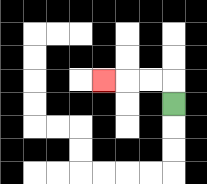{'start': '[7, 4]', 'end': '[4, 3]', 'path_directions': 'U,L,L,L', 'path_coordinates': '[[7, 4], [7, 3], [6, 3], [5, 3], [4, 3]]'}